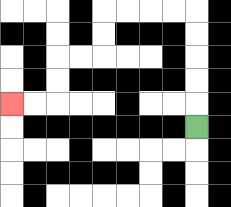{'start': '[8, 5]', 'end': '[0, 4]', 'path_directions': 'U,U,U,U,U,L,L,L,L,D,D,L,L,D,D,L,L', 'path_coordinates': '[[8, 5], [8, 4], [8, 3], [8, 2], [8, 1], [8, 0], [7, 0], [6, 0], [5, 0], [4, 0], [4, 1], [4, 2], [3, 2], [2, 2], [2, 3], [2, 4], [1, 4], [0, 4]]'}